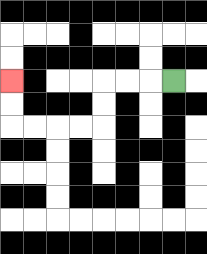{'start': '[7, 3]', 'end': '[0, 3]', 'path_directions': 'L,L,L,D,D,L,L,L,L,U,U', 'path_coordinates': '[[7, 3], [6, 3], [5, 3], [4, 3], [4, 4], [4, 5], [3, 5], [2, 5], [1, 5], [0, 5], [0, 4], [0, 3]]'}